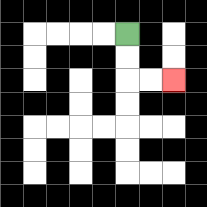{'start': '[5, 1]', 'end': '[7, 3]', 'path_directions': 'D,D,R,R', 'path_coordinates': '[[5, 1], [5, 2], [5, 3], [6, 3], [7, 3]]'}